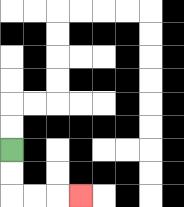{'start': '[0, 6]', 'end': '[3, 8]', 'path_directions': 'D,D,R,R,R', 'path_coordinates': '[[0, 6], [0, 7], [0, 8], [1, 8], [2, 8], [3, 8]]'}